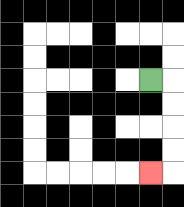{'start': '[6, 3]', 'end': '[6, 7]', 'path_directions': 'R,D,D,D,D,L', 'path_coordinates': '[[6, 3], [7, 3], [7, 4], [7, 5], [7, 6], [7, 7], [6, 7]]'}